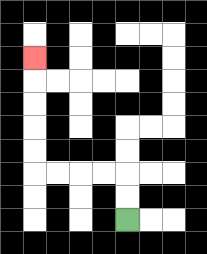{'start': '[5, 9]', 'end': '[1, 2]', 'path_directions': 'U,U,L,L,L,L,U,U,U,U,U', 'path_coordinates': '[[5, 9], [5, 8], [5, 7], [4, 7], [3, 7], [2, 7], [1, 7], [1, 6], [1, 5], [1, 4], [1, 3], [1, 2]]'}